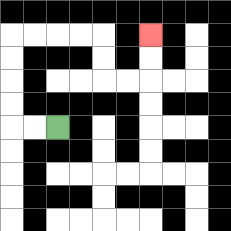{'start': '[2, 5]', 'end': '[6, 1]', 'path_directions': 'L,L,U,U,U,U,R,R,R,R,D,D,R,R,U,U', 'path_coordinates': '[[2, 5], [1, 5], [0, 5], [0, 4], [0, 3], [0, 2], [0, 1], [1, 1], [2, 1], [3, 1], [4, 1], [4, 2], [4, 3], [5, 3], [6, 3], [6, 2], [6, 1]]'}